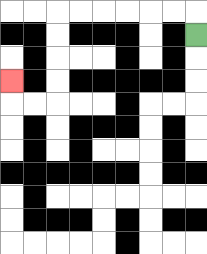{'start': '[8, 1]', 'end': '[0, 3]', 'path_directions': 'U,L,L,L,L,L,L,D,D,D,D,L,L,U', 'path_coordinates': '[[8, 1], [8, 0], [7, 0], [6, 0], [5, 0], [4, 0], [3, 0], [2, 0], [2, 1], [2, 2], [2, 3], [2, 4], [1, 4], [0, 4], [0, 3]]'}